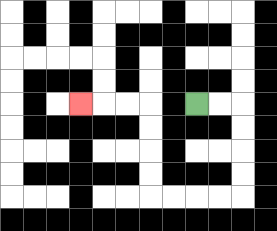{'start': '[8, 4]', 'end': '[3, 4]', 'path_directions': 'R,R,D,D,D,D,L,L,L,L,U,U,U,U,L,L,L', 'path_coordinates': '[[8, 4], [9, 4], [10, 4], [10, 5], [10, 6], [10, 7], [10, 8], [9, 8], [8, 8], [7, 8], [6, 8], [6, 7], [6, 6], [6, 5], [6, 4], [5, 4], [4, 4], [3, 4]]'}